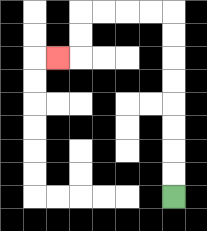{'start': '[7, 8]', 'end': '[2, 2]', 'path_directions': 'U,U,U,U,U,U,U,U,L,L,L,L,D,D,L', 'path_coordinates': '[[7, 8], [7, 7], [7, 6], [7, 5], [7, 4], [7, 3], [7, 2], [7, 1], [7, 0], [6, 0], [5, 0], [4, 0], [3, 0], [3, 1], [3, 2], [2, 2]]'}